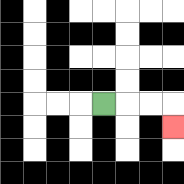{'start': '[4, 4]', 'end': '[7, 5]', 'path_directions': 'R,R,R,D', 'path_coordinates': '[[4, 4], [5, 4], [6, 4], [7, 4], [7, 5]]'}